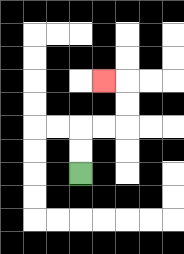{'start': '[3, 7]', 'end': '[4, 3]', 'path_directions': 'U,U,R,R,U,U,L', 'path_coordinates': '[[3, 7], [3, 6], [3, 5], [4, 5], [5, 5], [5, 4], [5, 3], [4, 3]]'}